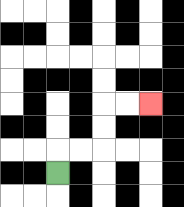{'start': '[2, 7]', 'end': '[6, 4]', 'path_directions': 'U,R,R,U,U,R,R', 'path_coordinates': '[[2, 7], [2, 6], [3, 6], [4, 6], [4, 5], [4, 4], [5, 4], [6, 4]]'}